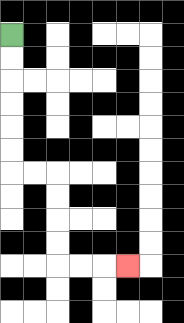{'start': '[0, 1]', 'end': '[5, 11]', 'path_directions': 'D,D,D,D,D,D,R,R,D,D,D,D,R,R,R', 'path_coordinates': '[[0, 1], [0, 2], [0, 3], [0, 4], [0, 5], [0, 6], [0, 7], [1, 7], [2, 7], [2, 8], [2, 9], [2, 10], [2, 11], [3, 11], [4, 11], [5, 11]]'}